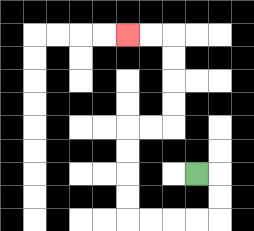{'start': '[8, 7]', 'end': '[5, 1]', 'path_directions': 'R,D,D,L,L,L,L,U,U,U,U,R,R,U,U,U,U,L,L', 'path_coordinates': '[[8, 7], [9, 7], [9, 8], [9, 9], [8, 9], [7, 9], [6, 9], [5, 9], [5, 8], [5, 7], [5, 6], [5, 5], [6, 5], [7, 5], [7, 4], [7, 3], [7, 2], [7, 1], [6, 1], [5, 1]]'}